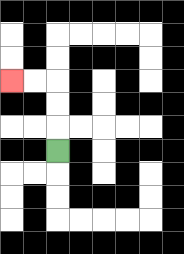{'start': '[2, 6]', 'end': '[0, 3]', 'path_directions': 'U,U,U,L,L', 'path_coordinates': '[[2, 6], [2, 5], [2, 4], [2, 3], [1, 3], [0, 3]]'}